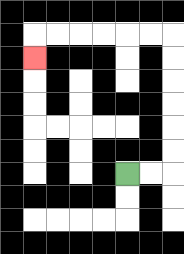{'start': '[5, 7]', 'end': '[1, 2]', 'path_directions': 'R,R,U,U,U,U,U,U,L,L,L,L,L,L,D', 'path_coordinates': '[[5, 7], [6, 7], [7, 7], [7, 6], [7, 5], [7, 4], [7, 3], [7, 2], [7, 1], [6, 1], [5, 1], [4, 1], [3, 1], [2, 1], [1, 1], [1, 2]]'}